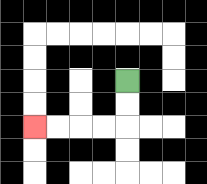{'start': '[5, 3]', 'end': '[1, 5]', 'path_directions': 'D,D,L,L,L,L', 'path_coordinates': '[[5, 3], [5, 4], [5, 5], [4, 5], [3, 5], [2, 5], [1, 5]]'}